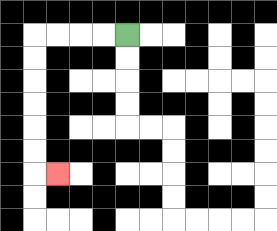{'start': '[5, 1]', 'end': '[2, 7]', 'path_directions': 'L,L,L,L,D,D,D,D,D,D,R', 'path_coordinates': '[[5, 1], [4, 1], [3, 1], [2, 1], [1, 1], [1, 2], [1, 3], [1, 4], [1, 5], [1, 6], [1, 7], [2, 7]]'}